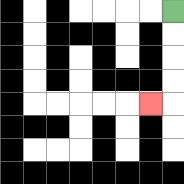{'start': '[7, 0]', 'end': '[6, 4]', 'path_directions': 'D,D,D,D,L', 'path_coordinates': '[[7, 0], [7, 1], [7, 2], [7, 3], [7, 4], [6, 4]]'}